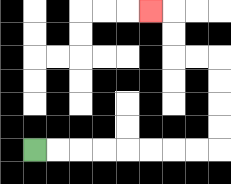{'start': '[1, 6]', 'end': '[6, 0]', 'path_directions': 'R,R,R,R,R,R,R,R,U,U,U,U,L,L,U,U,L', 'path_coordinates': '[[1, 6], [2, 6], [3, 6], [4, 6], [5, 6], [6, 6], [7, 6], [8, 6], [9, 6], [9, 5], [9, 4], [9, 3], [9, 2], [8, 2], [7, 2], [7, 1], [7, 0], [6, 0]]'}